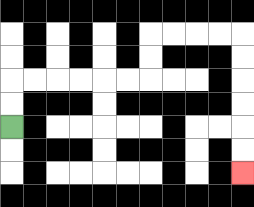{'start': '[0, 5]', 'end': '[10, 7]', 'path_directions': 'U,U,R,R,R,R,R,R,U,U,R,R,R,R,D,D,D,D,D,D', 'path_coordinates': '[[0, 5], [0, 4], [0, 3], [1, 3], [2, 3], [3, 3], [4, 3], [5, 3], [6, 3], [6, 2], [6, 1], [7, 1], [8, 1], [9, 1], [10, 1], [10, 2], [10, 3], [10, 4], [10, 5], [10, 6], [10, 7]]'}